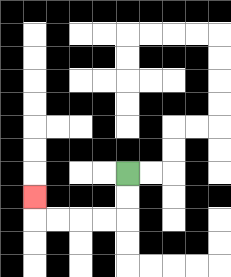{'start': '[5, 7]', 'end': '[1, 8]', 'path_directions': 'D,D,L,L,L,L,U', 'path_coordinates': '[[5, 7], [5, 8], [5, 9], [4, 9], [3, 9], [2, 9], [1, 9], [1, 8]]'}